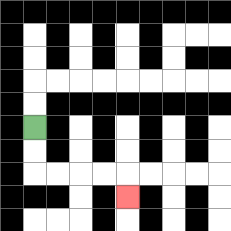{'start': '[1, 5]', 'end': '[5, 8]', 'path_directions': 'D,D,R,R,R,R,D', 'path_coordinates': '[[1, 5], [1, 6], [1, 7], [2, 7], [3, 7], [4, 7], [5, 7], [5, 8]]'}